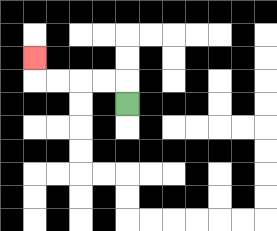{'start': '[5, 4]', 'end': '[1, 2]', 'path_directions': 'U,L,L,L,L,U', 'path_coordinates': '[[5, 4], [5, 3], [4, 3], [3, 3], [2, 3], [1, 3], [1, 2]]'}